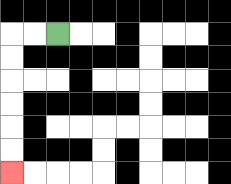{'start': '[2, 1]', 'end': '[0, 7]', 'path_directions': 'L,L,D,D,D,D,D,D', 'path_coordinates': '[[2, 1], [1, 1], [0, 1], [0, 2], [0, 3], [0, 4], [0, 5], [0, 6], [0, 7]]'}